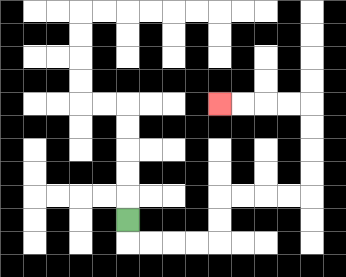{'start': '[5, 9]', 'end': '[9, 4]', 'path_directions': 'D,R,R,R,R,U,U,R,R,R,R,U,U,U,U,L,L,L,L', 'path_coordinates': '[[5, 9], [5, 10], [6, 10], [7, 10], [8, 10], [9, 10], [9, 9], [9, 8], [10, 8], [11, 8], [12, 8], [13, 8], [13, 7], [13, 6], [13, 5], [13, 4], [12, 4], [11, 4], [10, 4], [9, 4]]'}